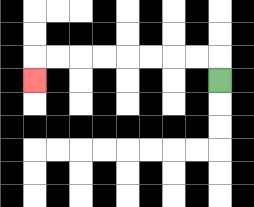{'start': '[9, 3]', 'end': '[1, 3]', 'path_directions': 'U,L,L,L,L,L,L,L,L,D', 'path_coordinates': '[[9, 3], [9, 2], [8, 2], [7, 2], [6, 2], [5, 2], [4, 2], [3, 2], [2, 2], [1, 2], [1, 3]]'}